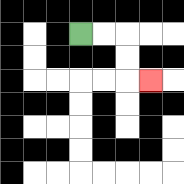{'start': '[3, 1]', 'end': '[6, 3]', 'path_directions': 'R,R,D,D,R', 'path_coordinates': '[[3, 1], [4, 1], [5, 1], [5, 2], [5, 3], [6, 3]]'}